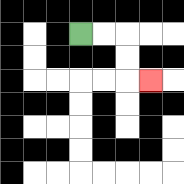{'start': '[3, 1]', 'end': '[6, 3]', 'path_directions': 'R,R,D,D,R', 'path_coordinates': '[[3, 1], [4, 1], [5, 1], [5, 2], [5, 3], [6, 3]]'}